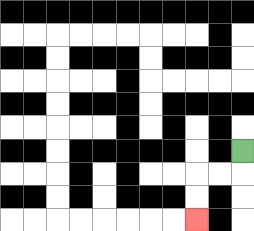{'start': '[10, 6]', 'end': '[8, 9]', 'path_directions': 'D,L,L,D,D', 'path_coordinates': '[[10, 6], [10, 7], [9, 7], [8, 7], [8, 8], [8, 9]]'}